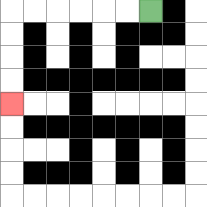{'start': '[6, 0]', 'end': '[0, 4]', 'path_directions': 'L,L,L,L,L,L,D,D,D,D', 'path_coordinates': '[[6, 0], [5, 0], [4, 0], [3, 0], [2, 0], [1, 0], [0, 0], [0, 1], [0, 2], [0, 3], [0, 4]]'}